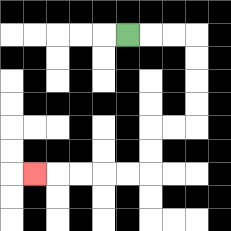{'start': '[5, 1]', 'end': '[1, 7]', 'path_directions': 'R,R,R,D,D,D,D,L,L,D,D,L,L,L,L,L', 'path_coordinates': '[[5, 1], [6, 1], [7, 1], [8, 1], [8, 2], [8, 3], [8, 4], [8, 5], [7, 5], [6, 5], [6, 6], [6, 7], [5, 7], [4, 7], [3, 7], [2, 7], [1, 7]]'}